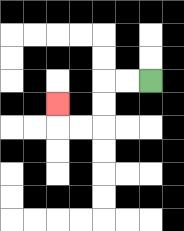{'start': '[6, 3]', 'end': '[2, 4]', 'path_directions': 'L,L,D,D,L,L,U', 'path_coordinates': '[[6, 3], [5, 3], [4, 3], [4, 4], [4, 5], [3, 5], [2, 5], [2, 4]]'}